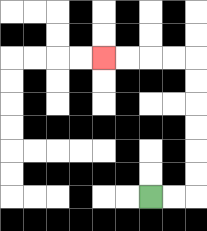{'start': '[6, 8]', 'end': '[4, 2]', 'path_directions': 'R,R,U,U,U,U,U,U,L,L,L,L', 'path_coordinates': '[[6, 8], [7, 8], [8, 8], [8, 7], [8, 6], [8, 5], [8, 4], [8, 3], [8, 2], [7, 2], [6, 2], [5, 2], [4, 2]]'}